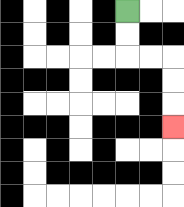{'start': '[5, 0]', 'end': '[7, 5]', 'path_directions': 'D,D,R,R,D,D,D', 'path_coordinates': '[[5, 0], [5, 1], [5, 2], [6, 2], [7, 2], [7, 3], [7, 4], [7, 5]]'}